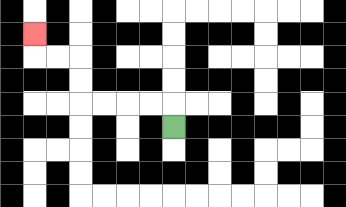{'start': '[7, 5]', 'end': '[1, 1]', 'path_directions': 'U,L,L,L,L,U,U,L,L,U', 'path_coordinates': '[[7, 5], [7, 4], [6, 4], [5, 4], [4, 4], [3, 4], [3, 3], [3, 2], [2, 2], [1, 2], [1, 1]]'}